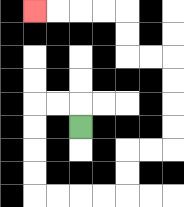{'start': '[3, 5]', 'end': '[1, 0]', 'path_directions': 'U,L,L,D,D,D,D,R,R,R,R,U,U,R,R,U,U,U,U,L,L,U,U,L,L,L,L', 'path_coordinates': '[[3, 5], [3, 4], [2, 4], [1, 4], [1, 5], [1, 6], [1, 7], [1, 8], [2, 8], [3, 8], [4, 8], [5, 8], [5, 7], [5, 6], [6, 6], [7, 6], [7, 5], [7, 4], [7, 3], [7, 2], [6, 2], [5, 2], [5, 1], [5, 0], [4, 0], [3, 0], [2, 0], [1, 0]]'}